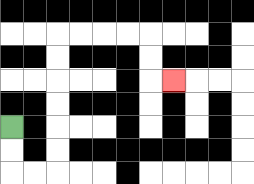{'start': '[0, 5]', 'end': '[7, 3]', 'path_directions': 'D,D,R,R,U,U,U,U,U,U,R,R,R,R,D,D,R', 'path_coordinates': '[[0, 5], [0, 6], [0, 7], [1, 7], [2, 7], [2, 6], [2, 5], [2, 4], [2, 3], [2, 2], [2, 1], [3, 1], [4, 1], [5, 1], [6, 1], [6, 2], [6, 3], [7, 3]]'}